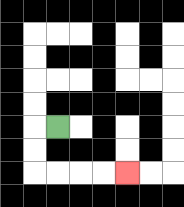{'start': '[2, 5]', 'end': '[5, 7]', 'path_directions': 'L,D,D,R,R,R,R', 'path_coordinates': '[[2, 5], [1, 5], [1, 6], [1, 7], [2, 7], [3, 7], [4, 7], [5, 7]]'}